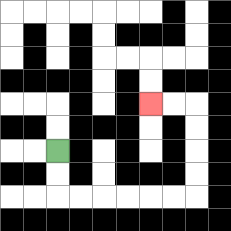{'start': '[2, 6]', 'end': '[6, 4]', 'path_directions': 'D,D,R,R,R,R,R,R,U,U,U,U,L,L', 'path_coordinates': '[[2, 6], [2, 7], [2, 8], [3, 8], [4, 8], [5, 8], [6, 8], [7, 8], [8, 8], [8, 7], [8, 6], [8, 5], [8, 4], [7, 4], [6, 4]]'}